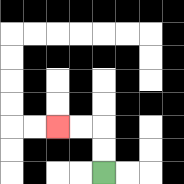{'start': '[4, 7]', 'end': '[2, 5]', 'path_directions': 'U,U,L,L', 'path_coordinates': '[[4, 7], [4, 6], [4, 5], [3, 5], [2, 5]]'}